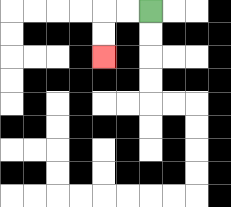{'start': '[6, 0]', 'end': '[4, 2]', 'path_directions': 'L,L,D,D', 'path_coordinates': '[[6, 0], [5, 0], [4, 0], [4, 1], [4, 2]]'}